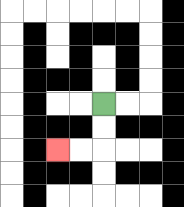{'start': '[4, 4]', 'end': '[2, 6]', 'path_directions': 'D,D,L,L', 'path_coordinates': '[[4, 4], [4, 5], [4, 6], [3, 6], [2, 6]]'}